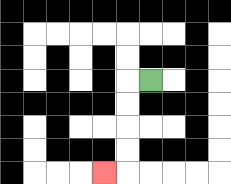{'start': '[6, 3]', 'end': '[4, 7]', 'path_directions': 'L,D,D,D,D,L', 'path_coordinates': '[[6, 3], [5, 3], [5, 4], [5, 5], [5, 6], [5, 7], [4, 7]]'}